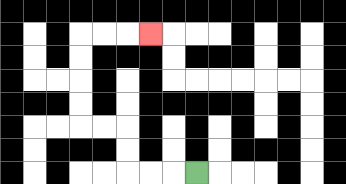{'start': '[8, 7]', 'end': '[6, 1]', 'path_directions': 'L,L,L,U,U,L,L,U,U,U,U,R,R,R', 'path_coordinates': '[[8, 7], [7, 7], [6, 7], [5, 7], [5, 6], [5, 5], [4, 5], [3, 5], [3, 4], [3, 3], [3, 2], [3, 1], [4, 1], [5, 1], [6, 1]]'}